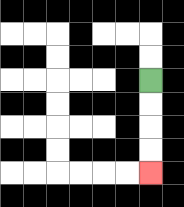{'start': '[6, 3]', 'end': '[6, 7]', 'path_directions': 'D,D,D,D', 'path_coordinates': '[[6, 3], [6, 4], [6, 5], [6, 6], [6, 7]]'}